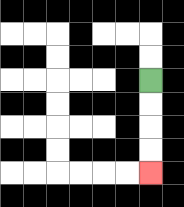{'start': '[6, 3]', 'end': '[6, 7]', 'path_directions': 'D,D,D,D', 'path_coordinates': '[[6, 3], [6, 4], [6, 5], [6, 6], [6, 7]]'}